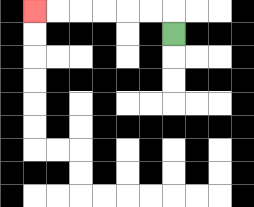{'start': '[7, 1]', 'end': '[1, 0]', 'path_directions': 'U,L,L,L,L,L,L', 'path_coordinates': '[[7, 1], [7, 0], [6, 0], [5, 0], [4, 0], [3, 0], [2, 0], [1, 0]]'}